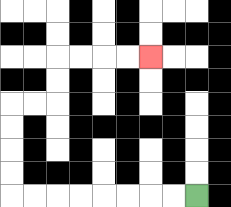{'start': '[8, 8]', 'end': '[6, 2]', 'path_directions': 'L,L,L,L,L,L,L,L,U,U,U,U,R,R,U,U,R,R,R,R', 'path_coordinates': '[[8, 8], [7, 8], [6, 8], [5, 8], [4, 8], [3, 8], [2, 8], [1, 8], [0, 8], [0, 7], [0, 6], [0, 5], [0, 4], [1, 4], [2, 4], [2, 3], [2, 2], [3, 2], [4, 2], [5, 2], [6, 2]]'}